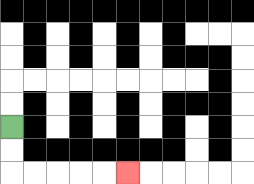{'start': '[0, 5]', 'end': '[5, 7]', 'path_directions': 'D,D,R,R,R,R,R', 'path_coordinates': '[[0, 5], [0, 6], [0, 7], [1, 7], [2, 7], [3, 7], [4, 7], [5, 7]]'}